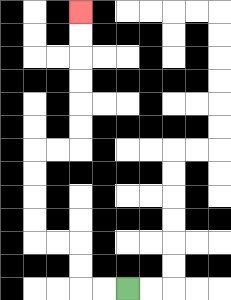{'start': '[5, 12]', 'end': '[3, 0]', 'path_directions': 'L,L,U,U,L,L,U,U,U,U,R,R,U,U,U,U,U,U', 'path_coordinates': '[[5, 12], [4, 12], [3, 12], [3, 11], [3, 10], [2, 10], [1, 10], [1, 9], [1, 8], [1, 7], [1, 6], [2, 6], [3, 6], [3, 5], [3, 4], [3, 3], [3, 2], [3, 1], [3, 0]]'}